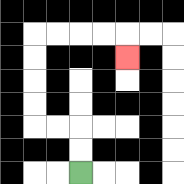{'start': '[3, 7]', 'end': '[5, 2]', 'path_directions': 'U,U,L,L,U,U,U,U,R,R,R,R,D', 'path_coordinates': '[[3, 7], [3, 6], [3, 5], [2, 5], [1, 5], [1, 4], [1, 3], [1, 2], [1, 1], [2, 1], [3, 1], [4, 1], [5, 1], [5, 2]]'}